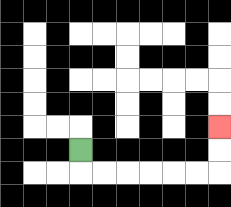{'start': '[3, 6]', 'end': '[9, 5]', 'path_directions': 'D,R,R,R,R,R,R,U,U', 'path_coordinates': '[[3, 6], [3, 7], [4, 7], [5, 7], [6, 7], [7, 7], [8, 7], [9, 7], [9, 6], [9, 5]]'}